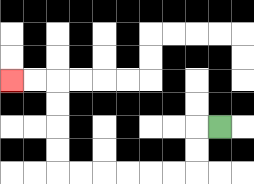{'start': '[9, 5]', 'end': '[0, 3]', 'path_directions': 'L,D,D,L,L,L,L,L,L,U,U,U,U,L,L', 'path_coordinates': '[[9, 5], [8, 5], [8, 6], [8, 7], [7, 7], [6, 7], [5, 7], [4, 7], [3, 7], [2, 7], [2, 6], [2, 5], [2, 4], [2, 3], [1, 3], [0, 3]]'}